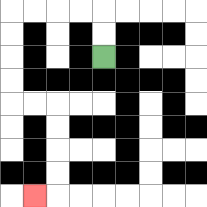{'start': '[4, 2]', 'end': '[1, 8]', 'path_directions': 'U,U,L,L,L,L,D,D,D,D,R,R,D,D,D,D,L', 'path_coordinates': '[[4, 2], [4, 1], [4, 0], [3, 0], [2, 0], [1, 0], [0, 0], [0, 1], [0, 2], [0, 3], [0, 4], [1, 4], [2, 4], [2, 5], [2, 6], [2, 7], [2, 8], [1, 8]]'}